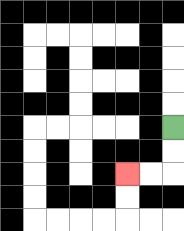{'start': '[7, 5]', 'end': '[5, 7]', 'path_directions': 'D,D,L,L', 'path_coordinates': '[[7, 5], [7, 6], [7, 7], [6, 7], [5, 7]]'}